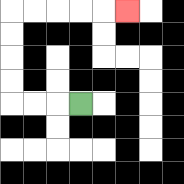{'start': '[3, 4]', 'end': '[5, 0]', 'path_directions': 'L,L,L,U,U,U,U,R,R,R,R,R', 'path_coordinates': '[[3, 4], [2, 4], [1, 4], [0, 4], [0, 3], [0, 2], [0, 1], [0, 0], [1, 0], [2, 0], [3, 0], [4, 0], [5, 0]]'}